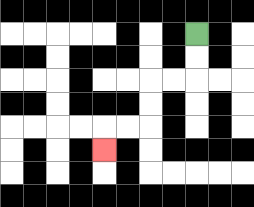{'start': '[8, 1]', 'end': '[4, 6]', 'path_directions': 'D,D,L,L,D,D,L,L,D', 'path_coordinates': '[[8, 1], [8, 2], [8, 3], [7, 3], [6, 3], [6, 4], [6, 5], [5, 5], [4, 5], [4, 6]]'}